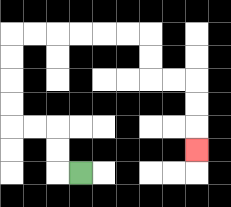{'start': '[3, 7]', 'end': '[8, 6]', 'path_directions': 'L,U,U,L,L,U,U,U,U,R,R,R,R,R,R,D,D,R,R,D,D,D', 'path_coordinates': '[[3, 7], [2, 7], [2, 6], [2, 5], [1, 5], [0, 5], [0, 4], [0, 3], [0, 2], [0, 1], [1, 1], [2, 1], [3, 1], [4, 1], [5, 1], [6, 1], [6, 2], [6, 3], [7, 3], [8, 3], [8, 4], [8, 5], [8, 6]]'}